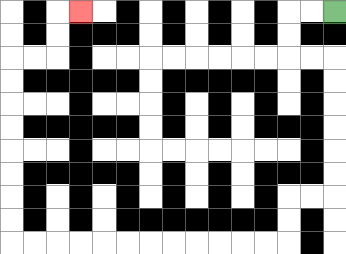{'start': '[14, 0]', 'end': '[3, 0]', 'path_directions': 'L,L,D,D,R,R,D,D,D,D,D,D,L,L,D,D,L,L,L,L,L,L,L,L,L,L,L,L,U,U,U,U,U,U,U,U,R,R,U,U,R', 'path_coordinates': '[[14, 0], [13, 0], [12, 0], [12, 1], [12, 2], [13, 2], [14, 2], [14, 3], [14, 4], [14, 5], [14, 6], [14, 7], [14, 8], [13, 8], [12, 8], [12, 9], [12, 10], [11, 10], [10, 10], [9, 10], [8, 10], [7, 10], [6, 10], [5, 10], [4, 10], [3, 10], [2, 10], [1, 10], [0, 10], [0, 9], [0, 8], [0, 7], [0, 6], [0, 5], [0, 4], [0, 3], [0, 2], [1, 2], [2, 2], [2, 1], [2, 0], [3, 0]]'}